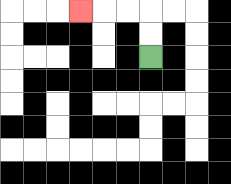{'start': '[6, 2]', 'end': '[3, 0]', 'path_directions': 'U,U,L,L,L', 'path_coordinates': '[[6, 2], [6, 1], [6, 0], [5, 0], [4, 0], [3, 0]]'}